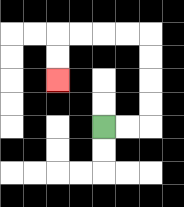{'start': '[4, 5]', 'end': '[2, 3]', 'path_directions': 'R,R,U,U,U,U,L,L,L,L,D,D', 'path_coordinates': '[[4, 5], [5, 5], [6, 5], [6, 4], [6, 3], [6, 2], [6, 1], [5, 1], [4, 1], [3, 1], [2, 1], [2, 2], [2, 3]]'}